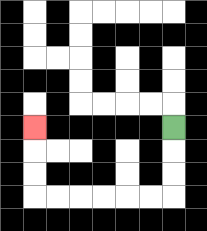{'start': '[7, 5]', 'end': '[1, 5]', 'path_directions': 'D,D,D,L,L,L,L,L,L,U,U,U', 'path_coordinates': '[[7, 5], [7, 6], [7, 7], [7, 8], [6, 8], [5, 8], [4, 8], [3, 8], [2, 8], [1, 8], [1, 7], [1, 6], [1, 5]]'}